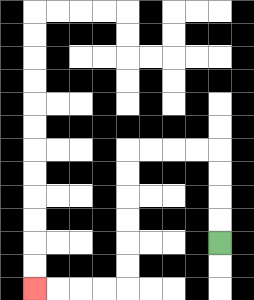{'start': '[9, 10]', 'end': '[1, 12]', 'path_directions': 'U,U,U,U,L,L,L,L,D,D,D,D,D,D,L,L,L,L', 'path_coordinates': '[[9, 10], [9, 9], [9, 8], [9, 7], [9, 6], [8, 6], [7, 6], [6, 6], [5, 6], [5, 7], [5, 8], [5, 9], [5, 10], [5, 11], [5, 12], [4, 12], [3, 12], [2, 12], [1, 12]]'}